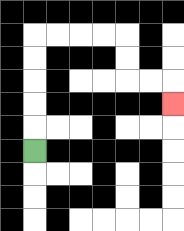{'start': '[1, 6]', 'end': '[7, 4]', 'path_directions': 'U,U,U,U,U,R,R,R,R,D,D,R,R,D', 'path_coordinates': '[[1, 6], [1, 5], [1, 4], [1, 3], [1, 2], [1, 1], [2, 1], [3, 1], [4, 1], [5, 1], [5, 2], [5, 3], [6, 3], [7, 3], [7, 4]]'}